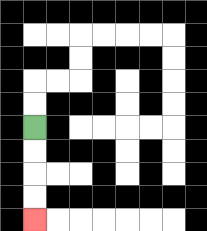{'start': '[1, 5]', 'end': '[1, 9]', 'path_directions': 'D,D,D,D', 'path_coordinates': '[[1, 5], [1, 6], [1, 7], [1, 8], [1, 9]]'}